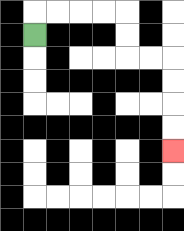{'start': '[1, 1]', 'end': '[7, 6]', 'path_directions': 'U,R,R,R,R,D,D,R,R,D,D,D,D', 'path_coordinates': '[[1, 1], [1, 0], [2, 0], [3, 0], [4, 0], [5, 0], [5, 1], [5, 2], [6, 2], [7, 2], [7, 3], [7, 4], [7, 5], [7, 6]]'}